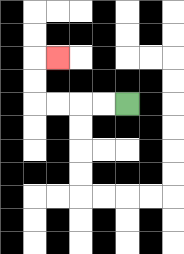{'start': '[5, 4]', 'end': '[2, 2]', 'path_directions': 'L,L,L,L,U,U,R', 'path_coordinates': '[[5, 4], [4, 4], [3, 4], [2, 4], [1, 4], [1, 3], [1, 2], [2, 2]]'}